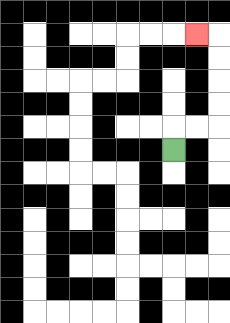{'start': '[7, 6]', 'end': '[8, 1]', 'path_directions': 'U,R,R,U,U,U,U,L', 'path_coordinates': '[[7, 6], [7, 5], [8, 5], [9, 5], [9, 4], [9, 3], [9, 2], [9, 1], [8, 1]]'}